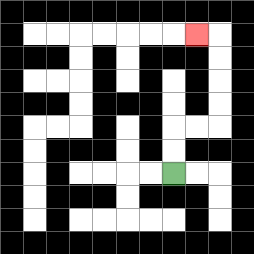{'start': '[7, 7]', 'end': '[8, 1]', 'path_directions': 'U,U,R,R,U,U,U,U,L', 'path_coordinates': '[[7, 7], [7, 6], [7, 5], [8, 5], [9, 5], [9, 4], [9, 3], [9, 2], [9, 1], [8, 1]]'}